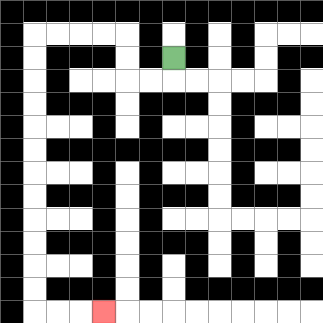{'start': '[7, 2]', 'end': '[4, 13]', 'path_directions': 'D,L,L,U,U,L,L,L,L,D,D,D,D,D,D,D,D,D,D,D,D,R,R,R', 'path_coordinates': '[[7, 2], [7, 3], [6, 3], [5, 3], [5, 2], [5, 1], [4, 1], [3, 1], [2, 1], [1, 1], [1, 2], [1, 3], [1, 4], [1, 5], [1, 6], [1, 7], [1, 8], [1, 9], [1, 10], [1, 11], [1, 12], [1, 13], [2, 13], [3, 13], [4, 13]]'}